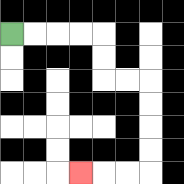{'start': '[0, 1]', 'end': '[3, 7]', 'path_directions': 'R,R,R,R,D,D,R,R,D,D,D,D,L,L,L', 'path_coordinates': '[[0, 1], [1, 1], [2, 1], [3, 1], [4, 1], [4, 2], [4, 3], [5, 3], [6, 3], [6, 4], [6, 5], [6, 6], [6, 7], [5, 7], [4, 7], [3, 7]]'}